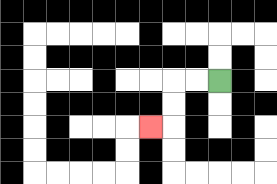{'start': '[9, 3]', 'end': '[6, 5]', 'path_directions': 'L,L,D,D,L', 'path_coordinates': '[[9, 3], [8, 3], [7, 3], [7, 4], [7, 5], [6, 5]]'}